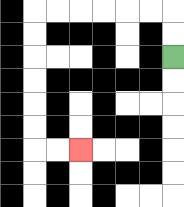{'start': '[7, 2]', 'end': '[3, 6]', 'path_directions': 'U,U,L,L,L,L,L,L,D,D,D,D,D,D,R,R', 'path_coordinates': '[[7, 2], [7, 1], [7, 0], [6, 0], [5, 0], [4, 0], [3, 0], [2, 0], [1, 0], [1, 1], [1, 2], [1, 3], [1, 4], [1, 5], [1, 6], [2, 6], [3, 6]]'}